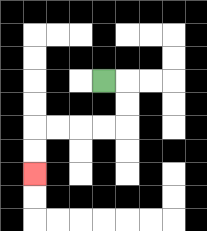{'start': '[4, 3]', 'end': '[1, 7]', 'path_directions': 'R,D,D,L,L,L,L,D,D', 'path_coordinates': '[[4, 3], [5, 3], [5, 4], [5, 5], [4, 5], [3, 5], [2, 5], [1, 5], [1, 6], [1, 7]]'}